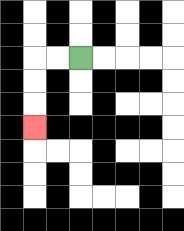{'start': '[3, 2]', 'end': '[1, 5]', 'path_directions': 'L,L,D,D,D', 'path_coordinates': '[[3, 2], [2, 2], [1, 2], [1, 3], [1, 4], [1, 5]]'}